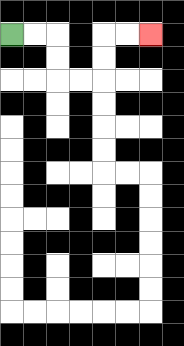{'start': '[0, 1]', 'end': '[6, 1]', 'path_directions': 'R,R,D,D,R,R,U,U,R,R', 'path_coordinates': '[[0, 1], [1, 1], [2, 1], [2, 2], [2, 3], [3, 3], [4, 3], [4, 2], [4, 1], [5, 1], [6, 1]]'}